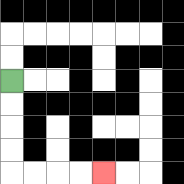{'start': '[0, 3]', 'end': '[4, 7]', 'path_directions': 'D,D,D,D,R,R,R,R', 'path_coordinates': '[[0, 3], [0, 4], [0, 5], [0, 6], [0, 7], [1, 7], [2, 7], [3, 7], [4, 7]]'}